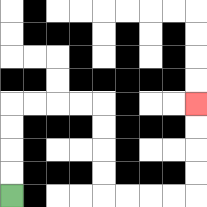{'start': '[0, 8]', 'end': '[8, 4]', 'path_directions': 'U,U,U,U,R,R,R,R,D,D,D,D,R,R,R,R,U,U,U,U', 'path_coordinates': '[[0, 8], [0, 7], [0, 6], [0, 5], [0, 4], [1, 4], [2, 4], [3, 4], [4, 4], [4, 5], [4, 6], [4, 7], [4, 8], [5, 8], [6, 8], [7, 8], [8, 8], [8, 7], [8, 6], [8, 5], [8, 4]]'}